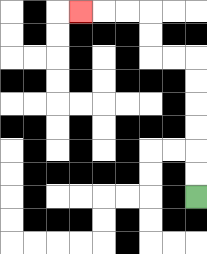{'start': '[8, 8]', 'end': '[3, 0]', 'path_directions': 'U,U,U,U,U,U,L,L,U,U,L,L,L', 'path_coordinates': '[[8, 8], [8, 7], [8, 6], [8, 5], [8, 4], [8, 3], [8, 2], [7, 2], [6, 2], [6, 1], [6, 0], [5, 0], [4, 0], [3, 0]]'}